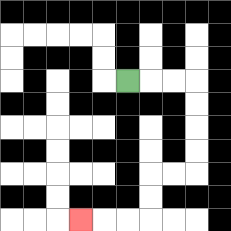{'start': '[5, 3]', 'end': '[3, 9]', 'path_directions': 'R,R,R,D,D,D,D,L,L,D,D,L,L,L', 'path_coordinates': '[[5, 3], [6, 3], [7, 3], [8, 3], [8, 4], [8, 5], [8, 6], [8, 7], [7, 7], [6, 7], [6, 8], [6, 9], [5, 9], [4, 9], [3, 9]]'}